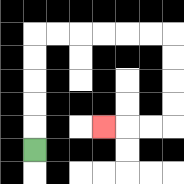{'start': '[1, 6]', 'end': '[4, 5]', 'path_directions': 'U,U,U,U,U,R,R,R,R,R,R,D,D,D,D,L,L,L', 'path_coordinates': '[[1, 6], [1, 5], [1, 4], [1, 3], [1, 2], [1, 1], [2, 1], [3, 1], [4, 1], [5, 1], [6, 1], [7, 1], [7, 2], [7, 3], [7, 4], [7, 5], [6, 5], [5, 5], [4, 5]]'}